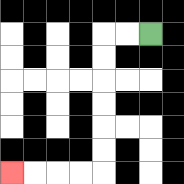{'start': '[6, 1]', 'end': '[0, 7]', 'path_directions': 'L,L,D,D,D,D,D,D,L,L,L,L', 'path_coordinates': '[[6, 1], [5, 1], [4, 1], [4, 2], [4, 3], [4, 4], [4, 5], [4, 6], [4, 7], [3, 7], [2, 7], [1, 7], [0, 7]]'}